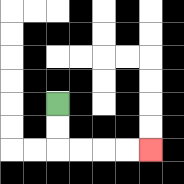{'start': '[2, 4]', 'end': '[6, 6]', 'path_directions': 'D,D,R,R,R,R', 'path_coordinates': '[[2, 4], [2, 5], [2, 6], [3, 6], [4, 6], [5, 6], [6, 6]]'}